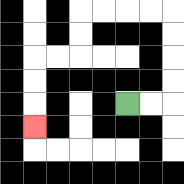{'start': '[5, 4]', 'end': '[1, 5]', 'path_directions': 'R,R,U,U,U,U,L,L,L,L,D,D,L,L,D,D,D', 'path_coordinates': '[[5, 4], [6, 4], [7, 4], [7, 3], [7, 2], [7, 1], [7, 0], [6, 0], [5, 0], [4, 0], [3, 0], [3, 1], [3, 2], [2, 2], [1, 2], [1, 3], [1, 4], [1, 5]]'}